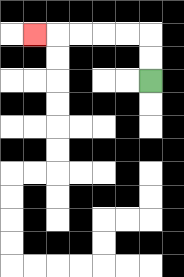{'start': '[6, 3]', 'end': '[1, 1]', 'path_directions': 'U,U,L,L,L,L,L', 'path_coordinates': '[[6, 3], [6, 2], [6, 1], [5, 1], [4, 1], [3, 1], [2, 1], [1, 1]]'}